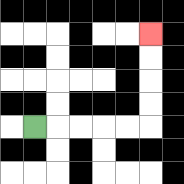{'start': '[1, 5]', 'end': '[6, 1]', 'path_directions': 'R,R,R,R,R,U,U,U,U', 'path_coordinates': '[[1, 5], [2, 5], [3, 5], [4, 5], [5, 5], [6, 5], [6, 4], [6, 3], [6, 2], [6, 1]]'}